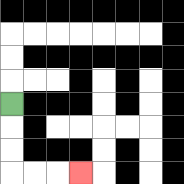{'start': '[0, 4]', 'end': '[3, 7]', 'path_directions': 'D,D,D,R,R,R', 'path_coordinates': '[[0, 4], [0, 5], [0, 6], [0, 7], [1, 7], [2, 7], [3, 7]]'}